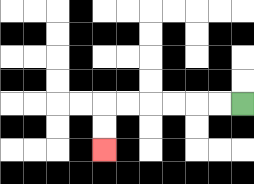{'start': '[10, 4]', 'end': '[4, 6]', 'path_directions': 'L,L,L,L,L,L,D,D', 'path_coordinates': '[[10, 4], [9, 4], [8, 4], [7, 4], [6, 4], [5, 4], [4, 4], [4, 5], [4, 6]]'}